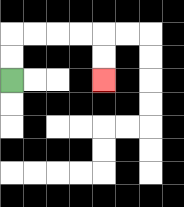{'start': '[0, 3]', 'end': '[4, 3]', 'path_directions': 'U,U,R,R,R,R,D,D', 'path_coordinates': '[[0, 3], [0, 2], [0, 1], [1, 1], [2, 1], [3, 1], [4, 1], [4, 2], [4, 3]]'}